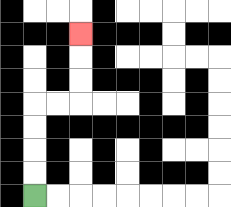{'start': '[1, 8]', 'end': '[3, 1]', 'path_directions': 'U,U,U,U,R,R,U,U,U', 'path_coordinates': '[[1, 8], [1, 7], [1, 6], [1, 5], [1, 4], [2, 4], [3, 4], [3, 3], [3, 2], [3, 1]]'}